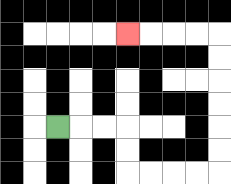{'start': '[2, 5]', 'end': '[5, 1]', 'path_directions': 'R,R,R,D,D,R,R,R,R,U,U,U,U,U,U,L,L,L,L', 'path_coordinates': '[[2, 5], [3, 5], [4, 5], [5, 5], [5, 6], [5, 7], [6, 7], [7, 7], [8, 7], [9, 7], [9, 6], [9, 5], [9, 4], [9, 3], [9, 2], [9, 1], [8, 1], [7, 1], [6, 1], [5, 1]]'}